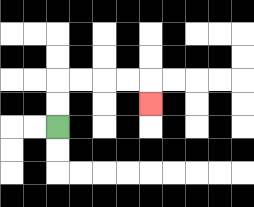{'start': '[2, 5]', 'end': '[6, 4]', 'path_directions': 'U,U,R,R,R,R,D', 'path_coordinates': '[[2, 5], [2, 4], [2, 3], [3, 3], [4, 3], [5, 3], [6, 3], [6, 4]]'}